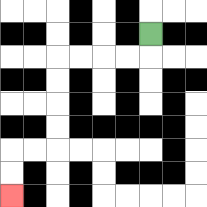{'start': '[6, 1]', 'end': '[0, 8]', 'path_directions': 'D,L,L,L,L,D,D,D,D,L,L,D,D', 'path_coordinates': '[[6, 1], [6, 2], [5, 2], [4, 2], [3, 2], [2, 2], [2, 3], [2, 4], [2, 5], [2, 6], [1, 6], [0, 6], [0, 7], [0, 8]]'}